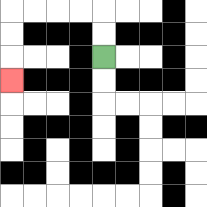{'start': '[4, 2]', 'end': '[0, 3]', 'path_directions': 'U,U,L,L,L,L,D,D,D', 'path_coordinates': '[[4, 2], [4, 1], [4, 0], [3, 0], [2, 0], [1, 0], [0, 0], [0, 1], [0, 2], [0, 3]]'}